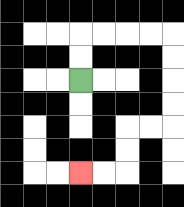{'start': '[3, 3]', 'end': '[3, 7]', 'path_directions': 'U,U,R,R,R,R,D,D,D,D,L,L,D,D,L,L', 'path_coordinates': '[[3, 3], [3, 2], [3, 1], [4, 1], [5, 1], [6, 1], [7, 1], [7, 2], [7, 3], [7, 4], [7, 5], [6, 5], [5, 5], [5, 6], [5, 7], [4, 7], [3, 7]]'}